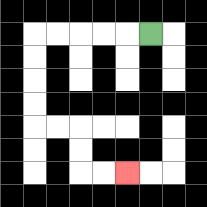{'start': '[6, 1]', 'end': '[5, 7]', 'path_directions': 'L,L,L,L,L,D,D,D,D,R,R,D,D,R,R', 'path_coordinates': '[[6, 1], [5, 1], [4, 1], [3, 1], [2, 1], [1, 1], [1, 2], [1, 3], [1, 4], [1, 5], [2, 5], [3, 5], [3, 6], [3, 7], [4, 7], [5, 7]]'}